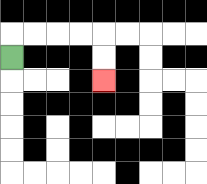{'start': '[0, 2]', 'end': '[4, 3]', 'path_directions': 'U,R,R,R,R,D,D', 'path_coordinates': '[[0, 2], [0, 1], [1, 1], [2, 1], [3, 1], [4, 1], [4, 2], [4, 3]]'}